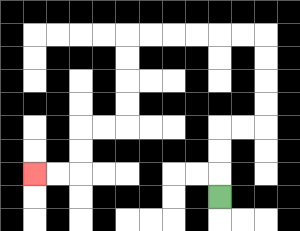{'start': '[9, 8]', 'end': '[1, 7]', 'path_directions': 'U,U,U,R,R,U,U,U,U,L,L,L,L,L,L,D,D,D,D,L,L,D,D,L,L', 'path_coordinates': '[[9, 8], [9, 7], [9, 6], [9, 5], [10, 5], [11, 5], [11, 4], [11, 3], [11, 2], [11, 1], [10, 1], [9, 1], [8, 1], [7, 1], [6, 1], [5, 1], [5, 2], [5, 3], [5, 4], [5, 5], [4, 5], [3, 5], [3, 6], [3, 7], [2, 7], [1, 7]]'}